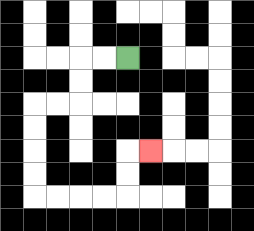{'start': '[5, 2]', 'end': '[6, 6]', 'path_directions': 'L,L,D,D,L,L,D,D,D,D,R,R,R,R,U,U,R', 'path_coordinates': '[[5, 2], [4, 2], [3, 2], [3, 3], [3, 4], [2, 4], [1, 4], [1, 5], [1, 6], [1, 7], [1, 8], [2, 8], [3, 8], [4, 8], [5, 8], [5, 7], [5, 6], [6, 6]]'}